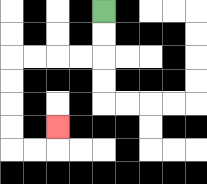{'start': '[4, 0]', 'end': '[2, 5]', 'path_directions': 'D,D,L,L,L,L,D,D,D,D,R,R,U', 'path_coordinates': '[[4, 0], [4, 1], [4, 2], [3, 2], [2, 2], [1, 2], [0, 2], [0, 3], [0, 4], [0, 5], [0, 6], [1, 6], [2, 6], [2, 5]]'}